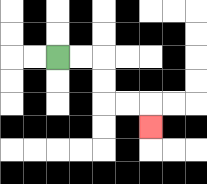{'start': '[2, 2]', 'end': '[6, 5]', 'path_directions': 'R,R,D,D,R,R,D', 'path_coordinates': '[[2, 2], [3, 2], [4, 2], [4, 3], [4, 4], [5, 4], [6, 4], [6, 5]]'}